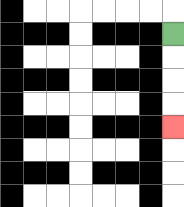{'start': '[7, 1]', 'end': '[7, 5]', 'path_directions': 'D,D,D,D', 'path_coordinates': '[[7, 1], [7, 2], [7, 3], [7, 4], [7, 5]]'}